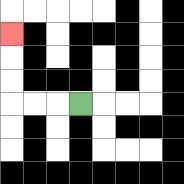{'start': '[3, 4]', 'end': '[0, 1]', 'path_directions': 'L,L,L,U,U,U', 'path_coordinates': '[[3, 4], [2, 4], [1, 4], [0, 4], [0, 3], [0, 2], [0, 1]]'}